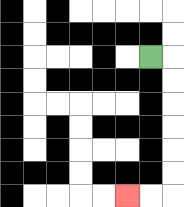{'start': '[6, 2]', 'end': '[5, 8]', 'path_directions': 'R,D,D,D,D,D,D,L,L', 'path_coordinates': '[[6, 2], [7, 2], [7, 3], [7, 4], [7, 5], [7, 6], [7, 7], [7, 8], [6, 8], [5, 8]]'}